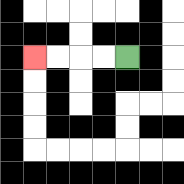{'start': '[5, 2]', 'end': '[1, 2]', 'path_directions': 'L,L,L,L', 'path_coordinates': '[[5, 2], [4, 2], [3, 2], [2, 2], [1, 2]]'}